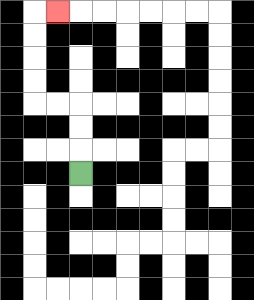{'start': '[3, 7]', 'end': '[2, 0]', 'path_directions': 'U,U,U,L,L,U,U,U,U,R', 'path_coordinates': '[[3, 7], [3, 6], [3, 5], [3, 4], [2, 4], [1, 4], [1, 3], [1, 2], [1, 1], [1, 0], [2, 0]]'}